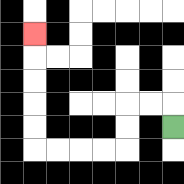{'start': '[7, 5]', 'end': '[1, 1]', 'path_directions': 'U,L,L,D,D,L,L,L,L,U,U,U,U,U', 'path_coordinates': '[[7, 5], [7, 4], [6, 4], [5, 4], [5, 5], [5, 6], [4, 6], [3, 6], [2, 6], [1, 6], [1, 5], [1, 4], [1, 3], [1, 2], [1, 1]]'}